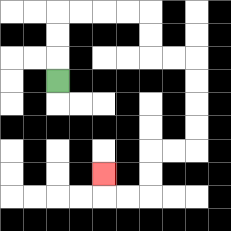{'start': '[2, 3]', 'end': '[4, 7]', 'path_directions': 'U,U,U,R,R,R,R,D,D,R,R,D,D,D,D,L,L,D,D,L,L,U', 'path_coordinates': '[[2, 3], [2, 2], [2, 1], [2, 0], [3, 0], [4, 0], [5, 0], [6, 0], [6, 1], [6, 2], [7, 2], [8, 2], [8, 3], [8, 4], [8, 5], [8, 6], [7, 6], [6, 6], [6, 7], [6, 8], [5, 8], [4, 8], [4, 7]]'}